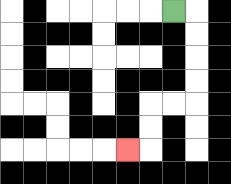{'start': '[7, 0]', 'end': '[5, 6]', 'path_directions': 'R,D,D,D,D,L,L,D,D,L', 'path_coordinates': '[[7, 0], [8, 0], [8, 1], [8, 2], [8, 3], [8, 4], [7, 4], [6, 4], [6, 5], [6, 6], [5, 6]]'}